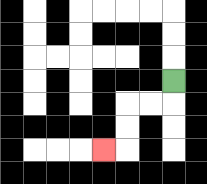{'start': '[7, 3]', 'end': '[4, 6]', 'path_directions': 'D,L,L,D,D,L', 'path_coordinates': '[[7, 3], [7, 4], [6, 4], [5, 4], [5, 5], [5, 6], [4, 6]]'}